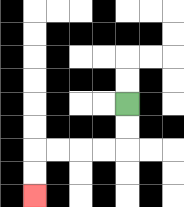{'start': '[5, 4]', 'end': '[1, 8]', 'path_directions': 'D,D,L,L,L,L,D,D', 'path_coordinates': '[[5, 4], [5, 5], [5, 6], [4, 6], [3, 6], [2, 6], [1, 6], [1, 7], [1, 8]]'}